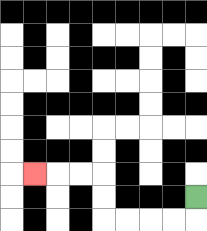{'start': '[8, 8]', 'end': '[1, 7]', 'path_directions': 'D,L,L,L,L,U,U,L,L,L', 'path_coordinates': '[[8, 8], [8, 9], [7, 9], [6, 9], [5, 9], [4, 9], [4, 8], [4, 7], [3, 7], [2, 7], [1, 7]]'}